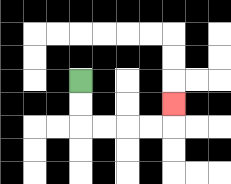{'start': '[3, 3]', 'end': '[7, 4]', 'path_directions': 'D,D,R,R,R,R,U', 'path_coordinates': '[[3, 3], [3, 4], [3, 5], [4, 5], [5, 5], [6, 5], [7, 5], [7, 4]]'}